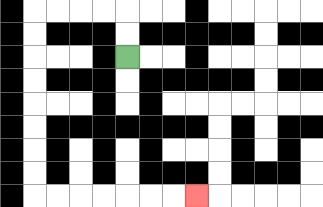{'start': '[5, 2]', 'end': '[8, 8]', 'path_directions': 'U,U,L,L,L,L,D,D,D,D,D,D,D,D,R,R,R,R,R,R,R', 'path_coordinates': '[[5, 2], [5, 1], [5, 0], [4, 0], [3, 0], [2, 0], [1, 0], [1, 1], [1, 2], [1, 3], [1, 4], [1, 5], [1, 6], [1, 7], [1, 8], [2, 8], [3, 8], [4, 8], [5, 8], [6, 8], [7, 8], [8, 8]]'}